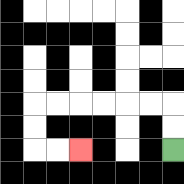{'start': '[7, 6]', 'end': '[3, 6]', 'path_directions': 'U,U,L,L,L,L,L,L,D,D,R,R', 'path_coordinates': '[[7, 6], [7, 5], [7, 4], [6, 4], [5, 4], [4, 4], [3, 4], [2, 4], [1, 4], [1, 5], [1, 6], [2, 6], [3, 6]]'}